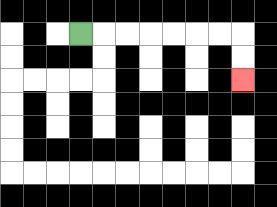{'start': '[3, 1]', 'end': '[10, 3]', 'path_directions': 'R,R,R,R,R,R,R,D,D', 'path_coordinates': '[[3, 1], [4, 1], [5, 1], [6, 1], [7, 1], [8, 1], [9, 1], [10, 1], [10, 2], [10, 3]]'}